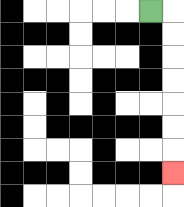{'start': '[6, 0]', 'end': '[7, 7]', 'path_directions': 'R,D,D,D,D,D,D,D', 'path_coordinates': '[[6, 0], [7, 0], [7, 1], [7, 2], [7, 3], [7, 4], [7, 5], [7, 6], [7, 7]]'}